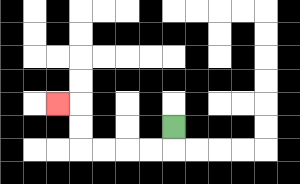{'start': '[7, 5]', 'end': '[2, 4]', 'path_directions': 'D,L,L,L,L,U,U,L', 'path_coordinates': '[[7, 5], [7, 6], [6, 6], [5, 6], [4, 6], [3, 6], [3, 5], [3, 4], [2, 4]]'}